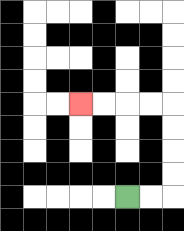{'start': '[5, 8]', 'end': '[3, 4]', 'path_directions': 'R,R,U,U,U,U,L,L,L,L', 'path_coordinates': '[[5, 8], [6, 8], [7, 8], [7, 7], [7, 6], [7, 5], [7, 4], [6, 4], [5, 4], [4, 4], [3, 4]]'}